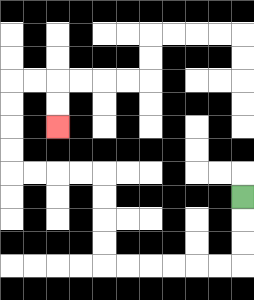{'start': '[10, 8]', 'end': '[2, 5]', 'path_directions': 'D,D,D,L,L,L,L,L,L,U,U,U,U,L,L,L,L,U,U,U,U,R,R,D,D', 'path_coordinates': '[[10, 8], [10, 9], [10, 10], [10, 11], [9, 11], [8, 11], [7, 11], [6, 11], [5, 11], [4, 11], [4, 10], [4, 9], [4, 8], [4, 7], [3, 7], [2, 7], [1, 7], [0, 7], [0, 6], [0, 5], [0, 4], [0, 3], [1, 3], [2, 3], [2, 4], [2, 5]]'}